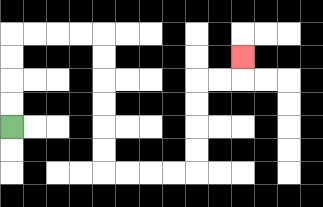{'start': '[0, 5]', 'end': '[10, 2]', 'path_directions': 'U,U,U,U,R,R,R,R,D,D,D,D,D,D,R,R,R,R,U,U,U,U,R,R,U', 'path_coordinates': '[[0, 5], [0, 4], [0, 3], [0, 2], [0, 1], [1, 1], [2, 1], [3, 1], [4, 1], [4, 2], [4, 3], [4, 4], [4, 5], [4, 6], [4, 7], [5, 7], [6, 7], [7, 7], [8, 7], [8, 6], [8, 5], [8, 4], [8, 3], [9, 3], [10, 3], [10, 2]]'}